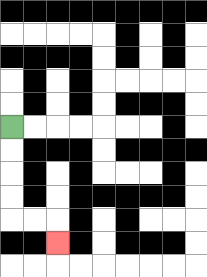{'start': '[0, 5]', 'end': '[2, 10]', 'path_directions': 'D,D,D,D,R,R,D', 'path_coordinates': '[[0, 5], [0, 6], [0, 7], [0, 8], [0, 9], [1, 9], [2, 9], [2, 10]]'}